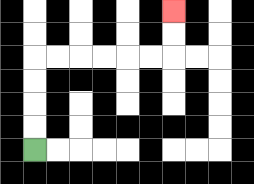{'start': '[1, 6]', 'end': '[7, 0]', 'path_directions': 'U,U,U,U,R,R,R,R,R,R,U,U', 'path_coordinates': '[[1, 6], [1, 5], [1, 4], [1, 3], [1, 2], [2, 2], [3, 2], [4, 2], [5, 2], [6, 2], [7, 2], [7, 1], [7, 0]]'}